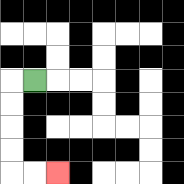{'start': '[1, 3]', 'end': '[2, 7]', 'path_directions': 'L,D,D,D,D,R,R', 'path_coordinates': '[[1, 3], [0, 3], [0, 4], [0, 5], [0, 6], [0, 7], [1, 7], [2, 7]]'}